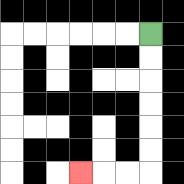{'start': '[6, 1]', 'end': '[3, 7]', 'path_directions': 'D,D,D,D,D,D,L,L,L', 'path_coordinates': '[[6, 1], [6, 2], [6, 3], [6, 4], [6, 5], [6, 6], [6, 7], [5, 7], [4, 7], [3, 7]]'}